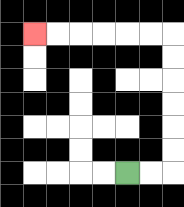{'start': '[5, 7]', 'end': '[1, 1]', 'path_directions': 'R,R,U,U,U,U,U,U,L,L,L,L,L,L', 'path_coordinates': '[[5, 7], [6, 7], [7, 7], [7, 6], [7, 5], [7, 4], [7, 3], [7, 2], [7, 1], [6, 1], [5, 1], [4, 1], [3, 1], [2, 1], [1, 1]]'}